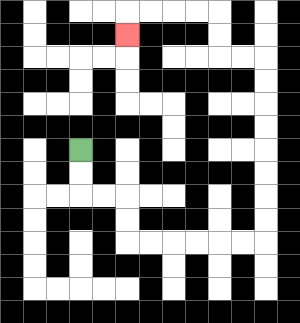{'start': '[3, 6]', 'end': '[5, 1]', 'path_directions': 'D,D,R,R,D,D,R,R,R,R,R,R,U,U,U,U,U,U,U,U,L,L,U,U,L,L,L,L,D', 'path_coordinates': '[[3, 6], [3, 7], [3, 8], [4, 8], [5, 8], [5, 9], [5, 10], [6, 10], [7, 10], [8, 10], [9, 10], [10, 10], [11, 10], [11, 9], [11, 8], [11, 7], [11, 6], [11, 5], [11, 4], [11, 3], [11, 2], [10, 2], [9, 2], [9, 1], [9, 0], [8, 0], [7, 0], [6, 0], [5, 0], [5, 1]]'}